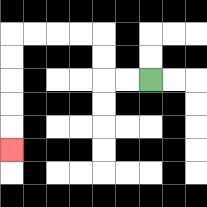{'start': '[6, 3]', 'end': '[0, 6]', 'path_directions': 'L,L,U,U,L,L,L,L,D,D,D,D,D', 'path_coordinates': '[[6, 3], [5, 3], [4, 3], [4, 2], [4, 1], [3, 1], [2, 1], [1, 1], [0, 1], [0, 2], [0, 3], [0, 4], [0, 5], [0, 6]]'}